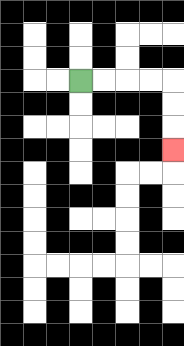{'start': '[3, 3]', 'end': '[7, 6]', 'path_directions': 'R,R,R,R,D,D,D', 'path_coordinates': '[[3, 3], [4, 3], [5, 3], [6, 3], [7, 3], [7, 4], [7, 5], [7, 6]]'}